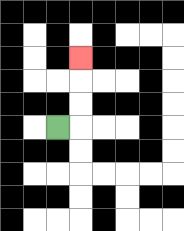{'start': '[2, 5]', 'end': '[3, 2]', 'path_directions': 'R,U,U,U', 'path_coordinates': '[[2, 5], [3, 5], [3, 4], [3, 3], [3, 2]]'}